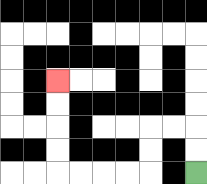{'start': '[8, 7]', 'end': '[2, 3]', 'path_directions': 'U,U,L,L,D,D,L,L,L,L,U,U,U,U', 'path_coordinates': '[[8, 7], [8, 6], [8, 5], [7, 5], [6, 5], [6, 6], [6, 7], [5, 7], [4, 7], [3, 7], [2, 7], [2, 6], [2, 5], [2, 4], [2, 3]]'}